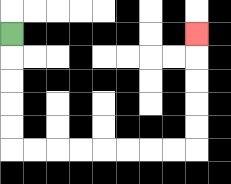{'start': '[0, 1]', 'end': '[8, 1]', 'path_directions': 'D,D,D,D,D,R,R,R,R,R,R,R,R,U,U,U,U,U', 'path_coordinates': '[[0, 1], [0, 2], [0, 3], [0, 4], [0, 5], [0, 6], [1, 6], [2, 6], [3, 6], [4, 6], [5, 6], [6, 6], [7, 6], [8, 6], [8, 5], [8, 4], [8, 3], [8, 2], [8, 1]]'}